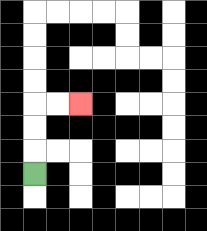{'start': '[1, 7]', 'end': '[3, 4]', 'path_directions': 'U,U,U,R,R', 'path_coordinates': '[[1, 7], [1, 6], [1, 5], [1, 4], [2, 4], [3, 4]]'}